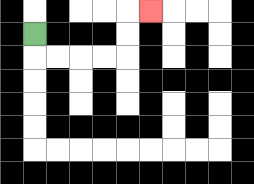{'start': '[1, 1]', 'end': '[6, 0]', 'path_directions': 'D,R,R,R,R,U,U,R', 'path_coordinates': '[[1, 1], [1, 2], [2, 2], [3, 2], [4, 2], [5, 2], [5, 1], [5, 0], [6, 0]]'}